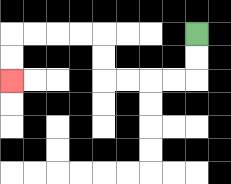{'start': '[8, 1]', 'end': '[0, 3]', 'path_directions': 'D,D,L,L,L,L,U,U,L,L,L,L,D,D', 'path_coordinates': '[[8, 1], [8, 2], [8, 3], [7, 3], [6, 3], [5, 3], [4, 3], [4, 2], [4, 1], [3, 1], [2, 1], [1, 1], [0, 1], [0, 2], [0, 3]]'}